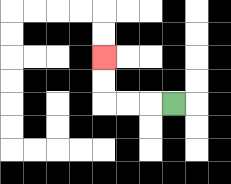{'start': '[7, 4]', 'end': '[4, 2]', 'path_directions': 'L,L,L,U,U', 'path_coordinates': '[[7, 4], [6, 4], [5, 4], [4, 4], [4, 3], [4, 2]]'}